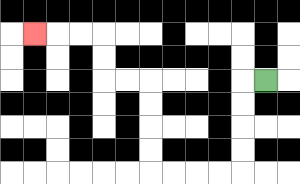{'start': '[11, 3]', 'end': '[1, 1]', 'path_directions': 'L,D,D,D,D,L,L,L,L,U,U,U,U,L,L,U,U,L,L,L', 'path_coordinates': '[[11, 3], [10, 3], [10, 4], [10, 5], [10, 6], [10, 7], [9, 7], [8, 7], [7, 7], [6, 7], [6, 6], [6, 5], [6, 4], [6, 3], [5, 3], [4, 3], [4, 2], [4, 1], [3, 1], [2, 1], [1, 1]]'}